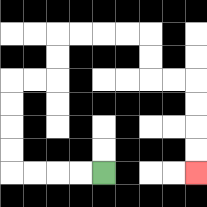{'start': '[4, 7]', 'end': '[8, 7]', 'path_directions': 'L,L,L,L,U,U,U,U,R,R,U,U,R,R,R,R,D,D,R,R,D,D,D,D', 'path_coordinates': '[[4, 7], [3, 7], [2, 7], [1, 7], [0, 7], [0, 6], [0, 5], [0, 4], [0, 3], [1, 3], [2, 3], [2, 2], [2, 1], [3, 1], [4, 1], [5, 1], [6, 1], [6, 2], [6, 3], [7, 3], [8, 3], [8, 4], [8, 5], [8, 6], [8, 7]]'}